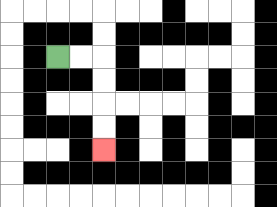{'start': '[2, 2]', 'end': '[4, 6]', 'path_directions': 'R,R,D,D,D,D', 'path_coordinates': '[[2, 2], [3, 2], [4, 2], [4, 3], [4, 4], [4, 5], [4, 6]]'}